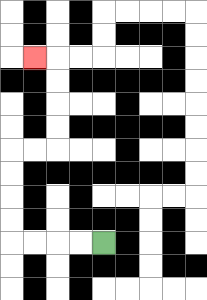{'start': '[4, 10]', 'end': '[1, 2]', 'path_directions': 'L,L,L,L,U,U,U,U,R,R,U,U,U,U,L', 'path_coordinates': '[[4, 10], [3, 10], [2, 10], [1, 10], [0, 10], [0, 9], [0, 8], [0, 7], [0, 6], [1, 6], [2, 6], [2, 5], [2, 4], [2, 3], [2, 2], [1, 2]]'}